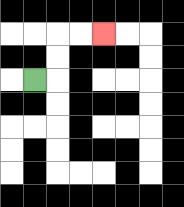{'start': '[1, 3]', 'end': '[4, 1]', 'path_directions': 'R,U,U,R,R', 'path_coordinates': '[[1, 3], [2, 3], [2, 2], [2, 1], [3, 1], [4, 1]]'}